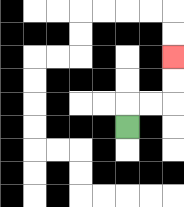{'start': '[5, 5]', 'end': '[7, 2]', 'path_directions': 'U,R,R,U,U', 'path_coordinates': '[[5, 5], [5, 4], [6, 4], [7, 4], [7, 3], [7, 2]]'}